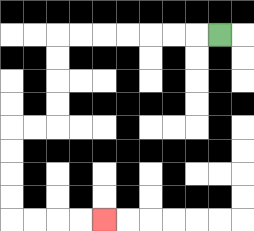{'start': '[9, 1]', 'end': '[4, 9]', 'path_directions': 'L,L,L,L,L,L,L,D,D,D,D,L,L,D,D,D,D,R,R,R,R', 'path_coordinates': '[[9, 1], [8, 1], [7, 1], [6, 1], [5, 1], [4, 1], [3, 1], [2, 1], [2, 2], [2, 3], [2, 4], [2, 5], [1, 5], [0, 5], [0, 6], [0, 7], [0, 8], [0, 9], [1, 9], [2, 9], [3, 9], [4, 9]]'}